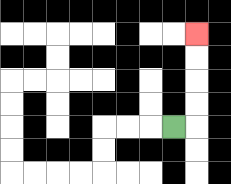{'start': '[7, 5]', 'end': '[8, 1]', 'path_directions': 'R,U,U,U,U', 'path_coordinates': '[[7, 5], [8, 5], [8, 4], [8, 3], [8, 2], [8, 1]]'}